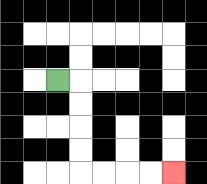{'start': '[2, 3]', 'end': '[7, 7]', 'path_directions': 'R,D,D,D,D,R,R,R,R', 'path_coordinates': '[[2, 3], [3, 3], [3, 4], [3, 5], [3, 6], [3, 7], [4, 7], [5, 7], [6, 7], [7, 7]]'}